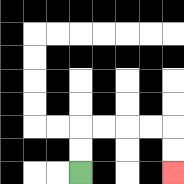{'start': '[3, 7]', 'end': '[7, 7]', 'path_directions': 'U,U,R,R,R,R,D,D', 'path_coordinates': '[[3, 7], [3, 6], [3, 5], [4, 5], [5, 5], [6, 5], [7, 5], [7, 6], [7, 7]]'}